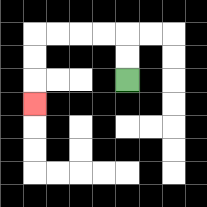{'start': '[5, 3]', 'end': '[1, 4]', 'path_directions': 'U,U,L,L,L,L,D,D,D', 'path_coordinates': '[[5, 3], [5, 2], [5, 1], [4, 1], [3, 1], [2, 1], [1, 1], [1, 2], [1, 3], [1, 4]]'}